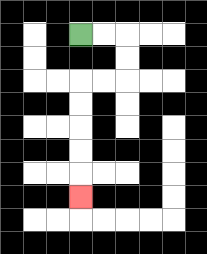{'start': '[3, 1]', 'end': '[3, 8]', 'path_directions': 'R,R,D,D,L,L,D,D,D,D,D', 'path_coordinates': '[[3, 1], [4, 1], [5, 1], [5, 2], [5, 3], [4, 3], [3, 3], [3, 4], [3, 5], [3, 6], [3, 7], [3, 8]]'}